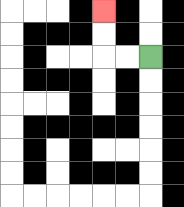{'start': '[6, 2]', 'end': '[4, 0]', 'path_directions': 'L,L,U,U', 'path_coordinates': '[[6, 2], [5, 2], [4, 2], [4, 1], [4, 0]]'}